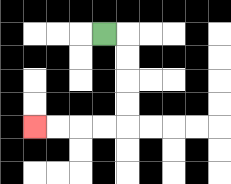{'start': '[4, 1]', 'end': '[1, 5]', 'path_directions': 'R,D,D,D,D,L,L,L,L', 'path_coordinates': '[[4, 1], [5, 1], [5, 2], [5, 3], [5, 4], [5, 5], [4, 5], [3, 5], [2, 5], [1, 5]]'}